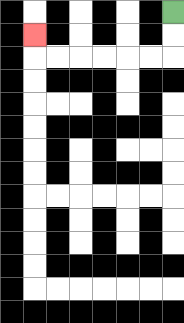{'start': '[7, 0]', 'end': '[1, 1]', 'path_directions': 'D,D,L,L,L,L,L,L,U', 'path_coordinates': '[[7, 0], [7, 1], [7, 2], [6, 2], [5, 2], [4, 2], [3, 2], [2, 2], [1, 2], [1, 1]]'}